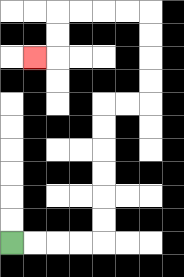{'start': '[0, 10]', 'end': '[1, 2]', 'path_directions': 'R,R,R,R,U,U,U,U,U,U,R,R,U,U,U,U,L,L,L,L,D,D,L', 'path_coordinates': '[[0, 10], [1, 10], [2, 10], [3, 10], [4, 10], [4, 9], [4, 8], [4, 7], [4, 6], [4, 5], [4, 4], [5, 4], [6, 4], [6, 3], [6, 2], [6, 1], [6, 0], [5, 0], [4, 0], [3, 0], [2, 0], [2, 1], [2, 2], [1, 2]]'}